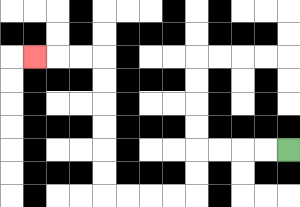{'start': '[12, 6]', 'end': '[1, 2]', 'path_directions': 'L,L,L,L,D,D,L,L,L,L,U,U,U,U,U,U,L,L,L', 'path_coordinates': '[[12, 6], [11, 6], [10, 6], [9, 6], [8, 6], [8, 7], [8, 8], [7, 8], [6, 8], [5, 8], [4, 8], [4, 7], [4, 6], [4, 5], [4, 4], [4, 3], [4, 2], [3, 2], [2, 2], [1, 2]]'}